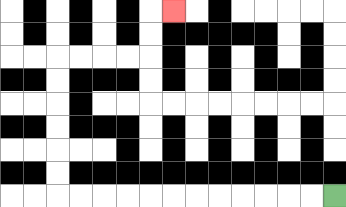{'start': '[14, 8]', 'end': '[7, 0]', 'path_directions': 'L,L,L,L,L,L,L,L,L,L,L,L,U,U,U,U,U,U,R,R,R,R,U,U,R', 'path_coordinates': '[[14, 8], [13, 8], [12, 8], [11, 8], [10, 8], [9, 8], [8, 8], [7, 8], [6, 8], [5, 8], [4, 8], [3, 8], [2, 8], [2, 7], [2, 6], [2, 5], [2, 4], [2, 3], [2, 2], [3, 2], [4, 2], [5, 2], [6, 2], [6, 1], [6, 0], [7, 0]]'}